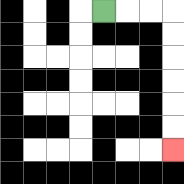{'start': '[4, 0]', 'end': '[7, 6]', 'path_directions': 'R,R,R,D,D,D,D,D,D', 'path_coordinates': '[[4, 0], [5, 0], [6, 0], [7, 0], [7, 1], [7, 2], [7, 3], [7, 4], [7, 5], [7, 6]]'}